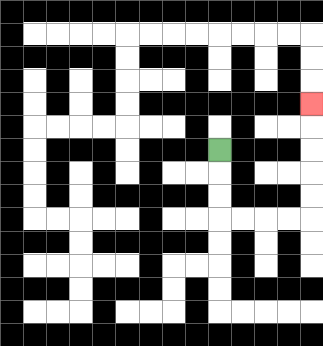{'start': '[9, 6]', 'end': '[13, 4]', 'path_directions': 'D,D,D,R,R,R,R,U,U,U,U,U', 'path_coordinates': '[[9, 6], [9, 7], [9, 8], [9, 9], [10, 9], [11, 9], [12, 9], [13, 9], [13, 8], [13, 7], [13, 6], [13, 5], [13, 4]]'}